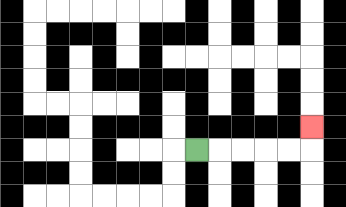{'start': '[8, 6]', 'end': '[13, 5]', 'path_directions': 'R,R,R,R,R,U', 'path_coordinates': '[[8, 6], [9, 6], [10, 6], [11, 6], [12, 6], [13, 6], [13, 5]]'}